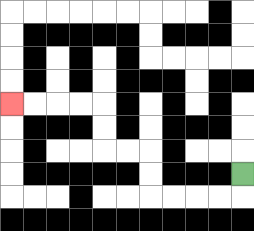{'start': '[10, 7]', 'end': '[0, 4]', 'path_directions': 'D,L,L,L,L,U,U,L,L,U,U,L,L,L,L', 'path_coordinates': '[[10, 7], [10, 8], [9, 8], [8, 8], [7, 8], [6, 8], [6, 7], [6, 6], [5, 6], [4, 6], [4, 5], [4, 4], [3, 4], [2, 4], [1, 4], [0, 4]]'}